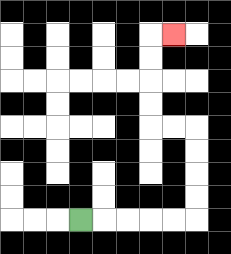{'start': '[3, 9]', 'end': '[7, 1]', 'path_directions': 'R,R,R,R,R,U,U,U,U,L,L,U,U,U,U,R', 'path_coordinates': '[[3, 9], [4, 9], [5, 9], [6, 9], [7, 9], [8, 9], [8, 8], [8, 7], [8, 6], [8, 5], [7, 5], [6, 5], [6, 4], [6, 3], [6, 2], [6, 1], [7, 1]]'}